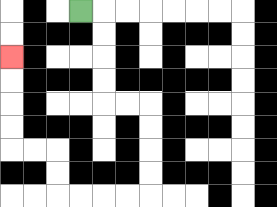{'start': '[3, 0]', 'end': '[0, 2]', 'path_directions': 'R,D,D,D,D,R,R,D,D,D,D,L,L,L,L,U,U,L,L,U,U,U,U', 'path_coordinates': '[[3, 0], [4, 0], [4, 1], [4, 2], [4, 3], [4, 4], [5, 4], [6, 4], [6, 5], [6, 6], [6, 7], [6, 8], [5, 8], [4, 8], [3, 8], [2, 8], [2, 7], [2, 6], [1, 6], [0, 6], [0, 5], [0, 4], [0, 3], [0, 2]]'}